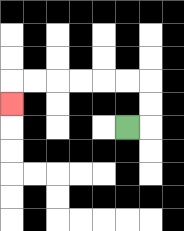{'start': '[5, 5]', 'end': '[0, 4]', 'path_directions': 'R,U,U,L,L,L,L,L,L,D', 'path_coordinates': '[[5, 5], [6, 5], [6, 4], [6, 3], [5, 3], [4, 3], [3, 3], [2, 3], [1, 3], [0, 3], [0, 4]]'}